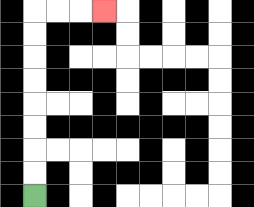{'start': '[1, 8]', 'end': '[4, 0]', 'path_directions': 'U,U,U,U,U,U,U,U,R,R,R', 'path_coordinates': '[[1, 8], [1, 7], [1, 6], [1, 5], [1, 4], [1, 3], [1, 2], [1, 1], [1, 0], [2, 0], [3, 0], [4, 0]]'}